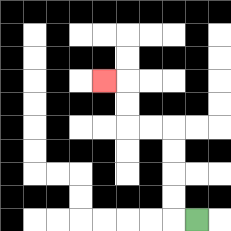{'start': '[8, 9]', 'end': '[4, 3]', 'path_directions': 'L,U,U,U,U,L,L,U,U,L', 'path_coordinates': '[[8, 9], [7, 9], [7, 8], [7, 7], [7, 6], [7, 5], [6, 5], [5, 5], [5, 4], [5, 3], [4, 3]]'}